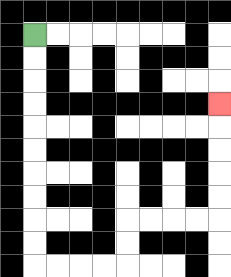{'start': '[1, 1]', 'end': '[9, 4]', 'path_directions': 'D,D,D,D,D,D,D,D,D,D,R,R,R,R,U,U,R,R,R,R,U,U,U,U,U', 'path_coordinates': '[[1, 1], [1, 2], [1, 3], [1, 4], [1, 5], [1, 6], [1, 7], [1, 8], [1, 9], [1, 10], [1, 11], [2, 11], [3, 11], [4, 11], [5, 11], [5, 10], [5, 9], [6, 9], [7, 9], [8, 9], [9, 9], [9, 8], [9, 7], [9, 6], [9, 5], [9, 4]]'}